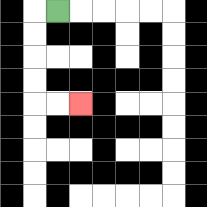{'start': '[2, 0]', 'end': '[3, 4]', 'path_directions': 'L,D,D,D,D,R,R', 'path_coordinates': '[[2, 0], [1, 0], [1, 1], [1, 2], [1, 3], [1, 4], [2, 4], [3, 4]]'}